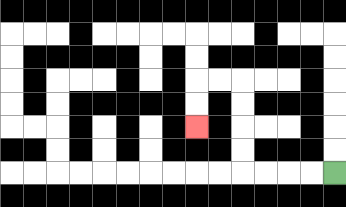{'start': '[14, 7]', 'end': '[8, 5]', 'path_directions': 'L,L,L,L,U,U,U,U,L,L,D,D', 'path_coordinates': '[[14, 7], [13, 7], [12, 7], [11, 7], [10, 7], [10, 6], [10, 5], [10, 4], [10, 3], [9, 3], [8, 3], [8, 4], [8, 5]]'}